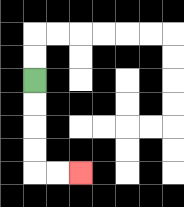{'start': '[1, 3]', 'end': '[3, 7]', 'path_directions': 'D,D,D,D,R,R', 'path_coordinates': '[[1, 3], [1, 4], [1, 5], [1, 6], [1, 7], [2, 7], [3, 7]]'}